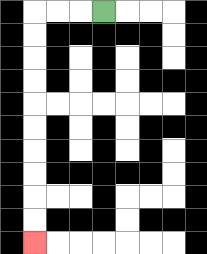{'start': '[4, 0]', 'end': '[1, 10]', 'path_directions': 'L,L,L,D,D,D,D,D,D,D,D,D,D', 'path_coordinates': '[[4, 0], [3, 0], [2, 0], [1, 0], [1, 1], [1, 2], [1, 3], [1, 4], [1, 5], [1, 6], [1, 7], [1, 8], [1, 9], [1, 10]]'}